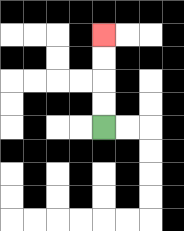{'start': '[4, 5]', 'end': '[4, 1]', 'path_directions': 'U,U,U,U', 'path_coordinates': '[[4, 5], [4, 4], [4, 3], [4, 2], [4, 1]]'}